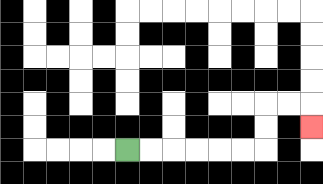{'start': '[5, 6]', 'end': '[13, 5]', 'path_directions': 'R,R,R,R,R,R,U,U,R,R,D', 'path_coordinates': '[[5, 6], [6, 6], [7, 6], [8, 6], [9, 6], [10, 6], [11, 6], [11, 5], [11, 4], [12, 4], [13, 4], [13, 5]]'}